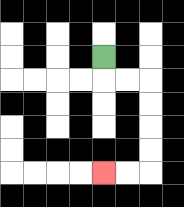{'start': '[4, 2]', 'end': '[4, 7]', 'path_directions': 'D,R,R,D,D,D,D,L,L', 'path_coordinates': '[[4, 2], [4, 3], [5, 3], [6, 3], [6, 4], [6, 5], [6, 6], [6, 7], [5, 7], [4, 7]]'}